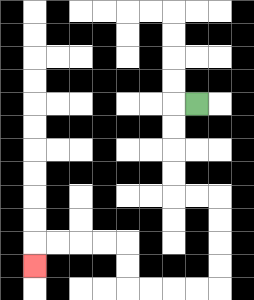{'start': '[8, 4]', 'end': '[1, 11]', 'path_directions': 'L,D,D,D,D,R,R,D,D,D,D,L,L,L,L,U,U,L,L,L,L,D', 'path_coordinates': '[[8, 4], [7, 4], [7, 5], [7, 6], [7, 7], [7, 8], [8, 8], [9, 8], [9, 9], [9, 10], [9, 11], [9, 12], [8, 12], [7, 12], [6, 12], [5, 12], [5, 11], [5, 10], [4, 10], [3, 10], [2, 10], [1, 10], [1, 11]]'}